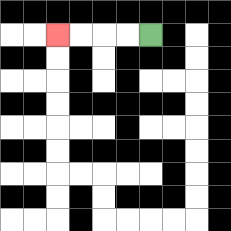{'start': '[6, 1]', 'end': '[2, 1]', 'path_directions': 'L,L,L,L', 'path_coordinates': '[[6, 1], [5, 1], [4, 1], [3, 1], [2, 1]]'}